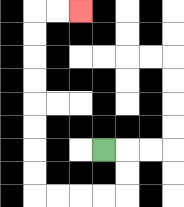{'start': '[4, 6]', 'end': '[3, 0]', 'path_directions': 'R,D,D,L,L,L,L,U,U,U,U,U,U,U,U,R,R', 'path_coordinates': '[[4, 6], [5, 6], [5, 7], [5, 8], [4, 8], [3, 8], [2, 8], [1, 8], [1, 7], [1, 6], [1, 5], [1, 4], [1, 3], [1, 2], [1, 1], [1, 0], [2, 0], [3, 0]]'}